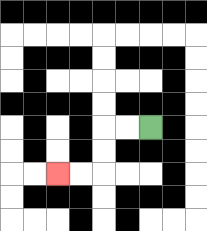{'start': '[6, 5]', 'end': '[2, 7]', 'path_directions': 'L,L,D,D,L,L', 'path_coordinates': '[[6, 5], [5, 5], [4, 5], [4, 6], [4, 7], [3, 7], [2, 7]]'}